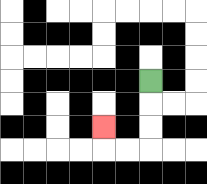{'start': '[6, 3]', 'end': '[4, 5]', 'path_directions': 'D,D,D,L,L,U', 'path_coordinates': '[[6, 3], [6, 4], [6, 5], [6, 6], [5, 6], [4, 6], [4, 5]]'}